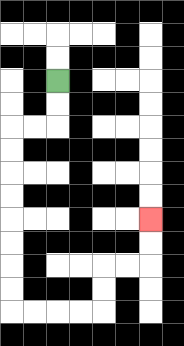{'start': '[2, 3]', 'end': '[6, 9]', 'path_directions': 'D,D,L,L,D,D,D,D,D,D,D,D,R,R,R,R,U,U,R,R,U,U', 'path_coordinates': '[[2, 3], [2, 4], [2, 5], [1, 5], [0, 5], [0, 6], [0, 7], [0, 8], [0, 9], [0, 10], [0, 11], [0, 12], [0, 13], [1, 13], [2, 13], [3, 13], [4, 13], [4, 12], [4, 11], [5, 11], [6, 11], [6, 10], [6, 9]]'}